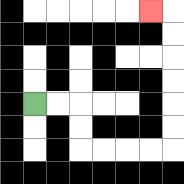{'start': '[1, 4]', 'end': '[6, 0]', 'path_directions': 'R,R,D,D,R,R,R,R,U,U,U,U,U,U,L', 'path_coordinates': '[[1, 4], [2, 4], [3, 4], [3, 5], [3, 6], [4, 6], [5, 6], [6, 6], [7, 6], [7, 5], [7, 4], [7, 3], [7, 2], [7, 1], [7, 0], [6, 0]]'}